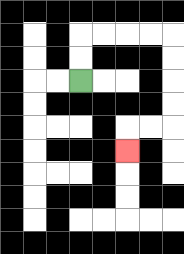{'start': '[3, 3]', 'end': '[5, 6]', 'path_directions': 'U,U,R,R,R,R,D,D,D,D,L,L,D', 'path_coordinates': '[[3, 3], [3, 2], [3, 1], [4, 1], [5, 1], [6, 1], [7, 1], [7, 2], [7, 3], [7, 4], [7, 5], [6, 5], [5, 5], [5, 6]]'}